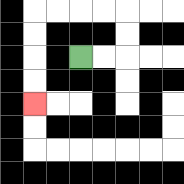{'start': '[3, 2]', 'end': '[1, 4]', 'path_directions': 'R,R,U,U,L,L,L,L,D,D,D,D', 'path_coordinates': '[[3, 2], [4, 2], [5, 2], [5, 1], [5, 0], [4, 0], [3, 0], [2, 0], [1, 0], [1, 1], [1, 2], [1, 3], [1, 4]]'}